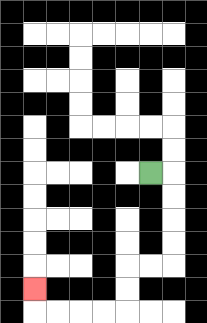{'start': '[6, 7]', 'end': '[1, 12]', 'path_directions': 'R,D,D,D,D,L,L,D,D,L,L,L,L,U', 'path_coordinates': '[[6, 7], [7, 7], [7, 8], [7, 9], [7, 10], [7, 11], [6, 11], [5, 11], [5, 12], [5, 13], [4, 13], [3, 13], [2, 13], [1, 13], [1, 12]]'}